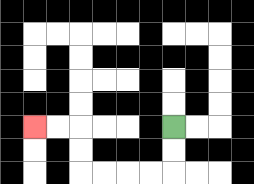{'start': '[7, 5]', 'end': '[1, 5]', 'path_directions': 'D,D,L,L,L,L,U,U,L,L', 'path_coordinates': '[[7, 5], [7, 6], [7, 7], [6, 7], [5, 7], [4, 7], [3, 7], [3, 6], [3, 5], [2, 5], [1, 5]]'}